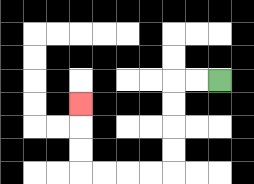{'start': '[9, 3]', 'end': '[3, 4]', 'path_directions': 'L,L,D,D,D,D,L,L,L,L,U,U,U', 'path_coordinates': '[[9, 3], [8, 3], [7, 3], [7, 4], [7, 5], [7, 6], [7, 7], [6, 7], [5, 7], [4, 7], [3, 7], [3, 6], [3, 5], [3, 4]]'}